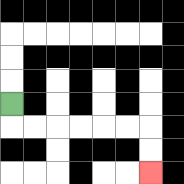{'start': '[0, 4]', 'end': '[6, 7]', 'path_directions': 'D,R,R,R,R,R,R,D,D', 'path_coordinates': '[[0, 4], [0, 5], [1, 5], [2, 5], [3, 5], [4, 5], [5, 5], [6, 5], [6, 6], [6, 7]]'}